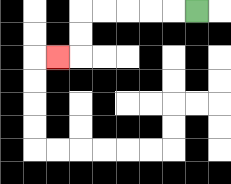{'start': '[8, 0]', 'end': '[2, 2]', 'path_directions': 'L,L,L,L,L,D,D,L', 'path_coordinates': '[[8, 0], [7, 0], [6, 0], [5, 0], [4, 0], [3, 0], [3, 1], [3, 2], [2, 2]]'}